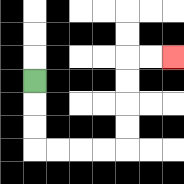{'start': '[1, 3]', 'end': '[7, 2]', 'path_directions': 'D,D,D,R,R,R,R,U,U,U,U,R,R', 'path_coordinates': '[[1, 3], [1, 4], [1, 5], [1, 6], [2, 6], [3, 6], [4, 6], [5, 6], [5, 5], [5, 4], [5, 3], [5, 2], [6, 2], [7, 2]]'}